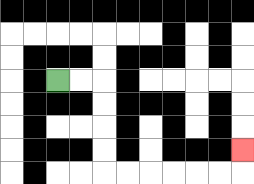{'start': '[2, 3]', 'end': '[10, 6]', 'path_directions': 'R,R,D,D,D,D,R,R,R,R,R,R,U', 'path_coordinates': '[[2, 3], [3, 3], [4, 3], [4, 4], [4, 5], [4, 6], [4, 7], [5, 7], [6, 7], [7, 7], [8, 7], [9, 7], [10, 7], [10, 6]]'}